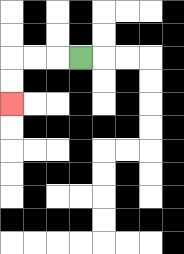{'start': '[3, 2]', 'end': '[0, 4]', 'path_directions': 'L,L,L,D,D', 'path_coordinates': '[[3, 2], [2, 2], [1, 2], [0, 2], [0, 3], [0, 4]]'}